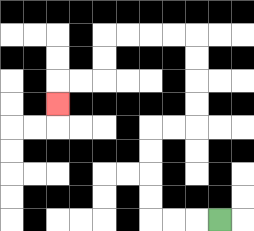{'start': '[9, 9]', 'end': '[2, 4]', 'path_directions': 'L,L,L,U,U,U,U,R,R,U,U,U,U,L,L,L,L,D,D,L,L,D', 'path_coordinates': '[[9, 9], [8, 9], [7, 9], [6, 9], [6, 8], [6, 7], [6, 6], [6, 5], [7, 5], [8, 5], [8, 4], [8, 3], [8, 2], [8, 1], [7, 1], [6, 1], [5, 1], [4, 1], [4, 2], [4, 3], [3, 3], [2, 3], [2, 4]]'}